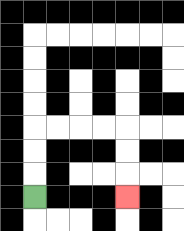{'start': '[1, 8]', 'end': '[5, 8]', 'path_directions': 'U,U,U,R,R,R,R,D,D,D', 'path_coordinates': '[[1, 8], [1, 7], [1, 6], [1, 5], [2, 5], [3, 5], [4, 5], [5, 5], [5, 6], [5, 7], [5, 8]]'}